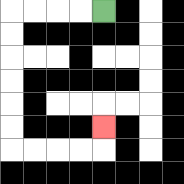{'start': '[4, 0]', 'end': '[4, 5]', 'path_directions': 'L,L,L,L,D,D,D,D,D,D,R,R,R,R,U', 'path_coordinates': '[[4, 0], [3, 0], [2, 0], [1, 0], [0, 0], [0, 1], [0, 2], [0, 3], [0, 4], [0, 5], [0, 6], [1, 6], [2, 6], [3, 6], [4, 6], [4, 5]]'}